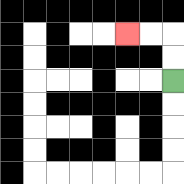{'start': '[7, 3]', 'end': '[5, 1]', 'path_directions': 'U,U,L,L', 'path_coordinates': '[[7, 3], [7, 2], [7, 1], [6, 1], [5, 1]]'}